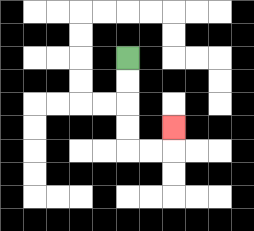{'start': '[5, 2]', 'end': '[7, 5]', 'path_directions': 'D,D,D,D,R,R,U', 'path_coordinates': '[[5, 2], [5, 3], [5, 4], [5, 5], [5, 6], [6, 6], [7, 6], [7, 5]]'}